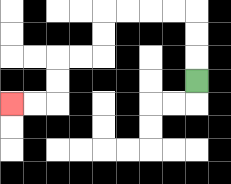{'start': '[8, 3]', 'end': '[0, 4]', 'path_directions': 'U,U,U,L,L,L,L,D,D,L,L,D,D,L,L', 'path_coordinates': '[[8, 3], [8, 2], [8, 1], [8, 0], [7, 0], [6, 0], [5, 0], [4, 0], [4, 1], [4, 2], [3, 2], [2, 2], [2, 3], [2, 4], [1, 4], [0, 4]]'}